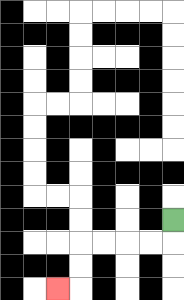{'start': '[7, 9]', 'end': '[2, 12]', 'path_directions': 'D,L,L,L,L,D,D,L', 'path_coordinates': '[[7, 9], [7, 10], [6, 10], [5, 10], [4, 10], [3, 10], [3, 11], [3, 12], [2, 12]]'}